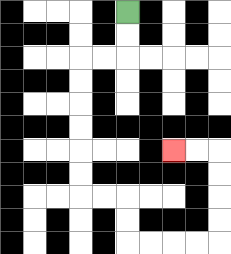{'start': '[5, 0]', 'end': '[7, 6]', 'path_directions': 'D,D,L,L,D,D,D,D,D,D,R,R,D,D,R,R,R,R,U,U,U,U,L,L', 'path_coordinates': '[[5, 0], [5, 1], [5, 2], [4, 2], [3, 2], [3, 3], [3, 4], [3, 5], [3, 6], [3, 7], [3, 8], [4, 8], [5, 8], [5, 9], [5, 10], [6, 10], [7, 10], [8, 10], [9, 10], [9, 9], [9, 8], [9, 7], [9, 6], [8, 6], [7, 6]]'}